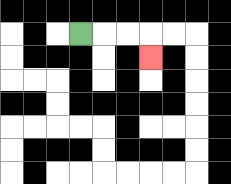{'start': '[3, 1]', 'end': '[6, 2]', 'path_directions': 'R,R,R,D', 'path_coordinates': '[[3, 1], [4, 1], [5, 1], [6, 1], [6, 2]]'}